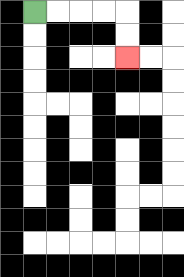{'start': '[1, 0]', 'end': '[5, 2]', 'path_directions': 'R,R,R,R,D,D', 'path_coordinates': '[[1, 0], [2, 0], [3, 0], [4, 0], [5, 0], [5, 1], [5, 2]]'}